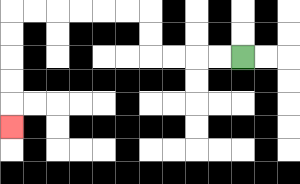{'start': '[10, 2]', 'end': '[0, 5]', 'path_directions': 'L,L,L,L,U,U,L,L,L,L,L,L,D,D,D,D,D', 'path_coordinates': '[[10, 2], [9, 2], [8, 2], [7, 2], [6, 2], [6, 1], [6, 0], [5, 0], [4, 0], [3, 0], [2, 0], [1, 0], [0, 0], [0, 1], [0, 2], [0, 3], [0, 4], [0, 5]]'}